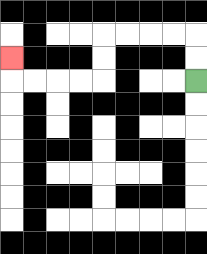{'start': '[8, 3]', 'end': '[0, 2]', 'path_directions': 'U,U,L,L,L,L,D,D,L,L,L,L,U', 'path_coordinates': '[[8, 3], [8, 2], [8, 1], [7, 1], [6, 1], [5, 1], [4, 1], [4, 2], [4, 3], [3, 3], [2, 3], [1, 3], [0, 3], [0, 2]]'}